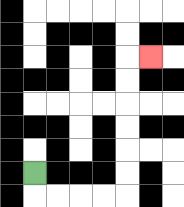{'start': '[1, 7]', 'end': '[6, 2]', 'path_directions': 'D,R,R,R,R,U,U,U,U,U,U,R', 'path_coordinates': '[[1, 7], [1, 8], [2, 8], [3, 8], [4, 8], [5, 8], [5, 7], [5, 6], [5, 5], [5, 4], [5, 3], [5, 2], [6, 2]]'}